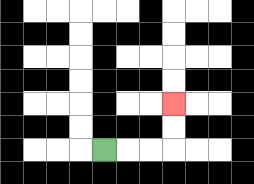{'start': '[4, 6]', 'end': '[7, 4]', 'path_directions': 'R,R,R,U,U', 'path_coordinates': '[[4, 6], [5, 6], [6, 6], [7, 6], [7, 5], [7, 4]]'}